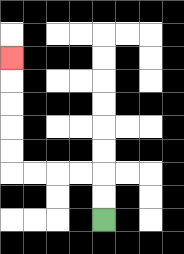{'start': '[4, 9]', 'end': '[0, 2]', 'path_directions': 'U,U,L,L,L,L,U,U,U,U,U', 'path_coordinates': '[[4, 9], [4, 8], [4, 7], [3, 7], [2, 7], [1, 7], [0, 7], [0, 6], [0, 5], [0, 4], [0, 3], [0, 2]]'}